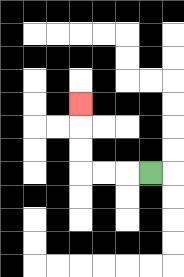{'start': '[6, 7]', 'end': '[3, 4]', 'path_directions': 'L,L,L,U,U,U', 'path_coordinates': '[[6, 7], [5, 7], [4, 7], [3, 7], [3, 6], [3, 5], [3, 4]]'}